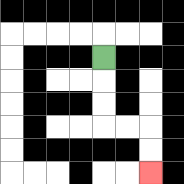{'start': '[4, 2]', 'end': '[6, 7]', 'path_directions': 'D,D,D,R,R,D,D', 'path_coordinates': '[[4, 2], [4, 3], [4, 4], [4, 5], [5, 5], [6, 5], [6, 6], [6, 7]]'}